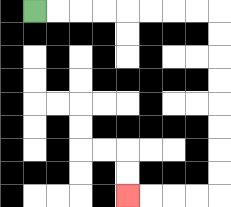{'start': '[1, 0]', 'end': '[5, 8]', 'path_directions': 'R,R,R,R,R,R,R,R,D,D,D,D,D,D,D,D,L,L,L,L', 'path_coordinates': '[[1, 0], [2, 0], [3, 0], [4, 0], [5, 0], [6, 0], [7, 0], [8, 0], [9, 0], [9, 1], [9, 2], [9, 3], [9, 4], [9, 5], [9, 6], [9, 7], [9, 8], [8, 8], [7, 8], [6, 8], [5, 8]]'}